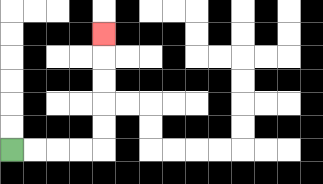{'start': '[0, 6]', 'end': '[4, 1]', 'path_directions': 'R,R,R,R,U,U,U,U,U', 'path_coordinates': '[[0, 6], [1, 6], [2, 6], [3, 6], [4, 6], [4, 5], [4, 4], [4, 3], [4, 2], [4, 1]]'}